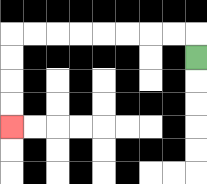{'start': '[8, 2]', 'end': '[0, 5]', 'path_directions': 'U,L,L,L,L,L,L,L,L,D,D,D,D', 'path_coordinates': '[[8, 2], [8, 1], [7, 1], [6, 1], [5, 1], [4, 1], [3, 1], [2, 1], [1, 1], [0, 1], [0, 2], [0, 3], [0, 4], [0, 5]]'}